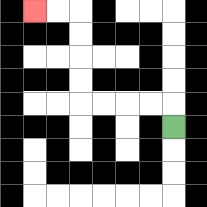{'start': '[7, 5]', 'end': '[1, 0]', 'path_directions': 'U,L,L,L,L,U,U,U,U,L,L', 'path_coordinates': '[[7, 5], [7, 4], [6, 4], [5, 4], [4, 4], [3, 4], [3, 3], [3, 2], [3, 1], [3, 0], [2, 0], [1, 0]]'}